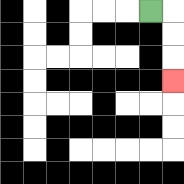{'start': '[6, 0]', 'end': '[7, 3]', 'path_directions': 'R,D,D,D', 'path_coordinates': '[[6, 0], [7, 0], [7, 1], [7, 2], [7, 3]]'}